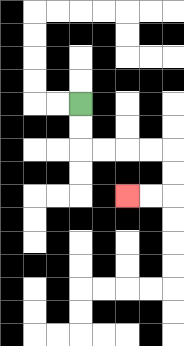{'start': '[3, 4]', 'end': '[5, 8]', 'path_directions': 'D,D,R,R,R,R,D,D,L,L', 'path_coordinates': '[[3, 4], [3, 5], [3, 6], [4, 6], [5, 6], [6, 6], [7, 6], [7, 7], [7, 8], [6, 8], [5, 8]]'}